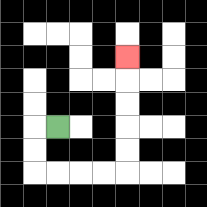{'start': '[2, 5]', 'end': '[5, 2]', 'path_directions': 'L,D,D,R,R,R,R,U,U,U,U,U', 'path_coordinates': '[[2, 5], [1, 5], [1, 6], [1, 7], [2, 7], [3, 7], [4, 7], [5, 7], [5, 6], [5, 5], [5, 4], [5, 3], [5, 2]]'}